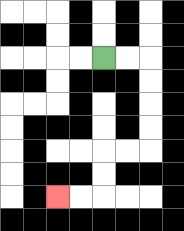{'start': '[4, 2]', 'end': '[2, 8]', 'path_directions': 'R,R,D,D,D,D,L,L,D,D,L,L', 'path_coordinates': '[[4, 2], [5, 2], [6, 2], [6, 3], [6, 4], [6, 5], [6, 6], [5, 6], [4, 6], [4, 7], [4, 8], [3, 8], [2, 8]]'}